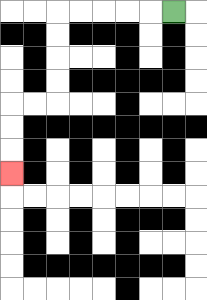{'start': '[7, 0]', 'end': '[0, 7]', 'path_directions': 'L,L,L,L,L,D,D,D,D,L,L,D,D,D', 'path_coordinates': '[[7, 0], [6, 0], [5, 0], [4, 0], [3, 0], [2, 0], [2, 1], [2, 2], [2, 3], [2, 4], [1, 4], [0, 4], [0, 5], [0, 6], [0, 7]]'}